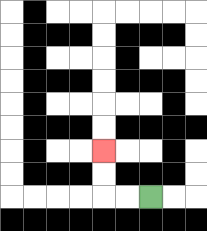{'start': '[6, 8]', 'end': '[4, 6]', 'path_directions': 'L,L,U,U', 'path_coordinates': '[[6, 8], [5, 8], [4, 8], [4, 7], [4, 6]]'}